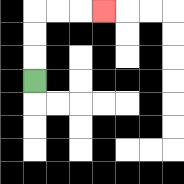{'start': '[1, 3]', 'end': '[4, 0]', 'path_directions': 'U,U,U,R,R,R', 'path_coordinates': '[[1, 3], [1, 2], [1, 1], [1, 0], [2, 0], [3, 0], [4, 0]]'}